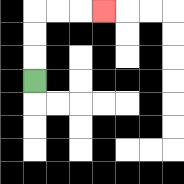{'start': '[1, 3]', 'end': '[4, 0]', 'path_directions': 'U,U,U,R,R,R', 'path_coordinates': '[[1, 3], [1, 2], [1, 1], [1, 0], [2, 0], [3, 0], [4, 0]]'}